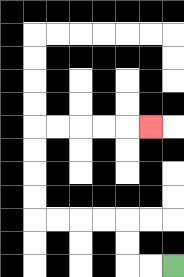{'start': '[7, 11]', 'end': '[6, 5]', 'path_directions': 'L,L,U,U,L,L,L,L,U,U,U,U,R,R,R,R,R', 'path_coordinates': '[[7, 11], [6, 11], [5, 11], [5, 10], [5, 9], [4, 9], [3, 9], [2, 9], [1, 9], [1, 8], [1, 7], [1, 6], [1, 5], [2, 5], [3, 5], [4, 5], [5, 5], [6, 5]]'}